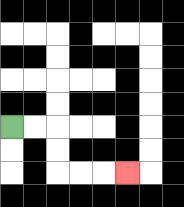{'start': '[0, 5]', 'end': '[5, 7]', 'path_directions': 'R,R,D,D,R,R,R', 'path_coordinates': '[[0, 5], [1, 5], [2, 5], [2, 6], [2, 7], [3, 7], [4, 7], [5, 7]]'}